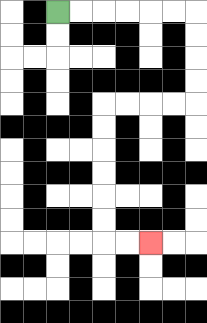{'start': '[2, 0]', 'end': '[6, 10]', 'path_directions': 'R,R,R,R,R,R,D,D,D,D,L,L,L,L,D,D,D,D,D,D,R,R', 'path_coordinates': '[[2, 0], [3, 0], [4, 0], [5, 0], [6, 0], [7, 0], [8, 0], [8, 1], [8, 2], [8, 3], [8, 4], [7, 4], [6, 4], [5, 4], [4, 4], [4, 5], [4, 6], [4, 7], [4, 8], [4, 9], [4, 10], [5, 10], [6, 10]]'}